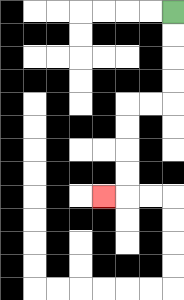{'start': '[7, 0]', 'end': '[4, 8]', 'path_directions': 'D,D,D,D,L,L,D,D,D,D,L', 'path_coordinates': '[[7, 0], [7, 1], [7, 2], [7, 3], [7, 4], [6, 4], [5, 4], [5, 5], [5, 6], [5, 7], [5, 8], [4, 8]]'}